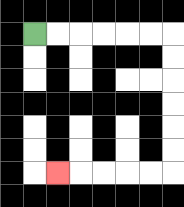{'start': '[1, 1]', 'end': '[2, 7]', 'path_directions': 'R,R,R,R,R,R,D,D,D,D,D,D,L,L,L,L,L', 'path_coordinates': '[[1, 1], [2, 1], [3, 1], [4, 1], [5, 1], [6, 1], [7, 1], [7, 2], [7, 3], [7, 4], [7, 5], [7, 6], [7, 7], [6, 7], [5, 7], [4, 7], [3, 7], [2, 7]]'}